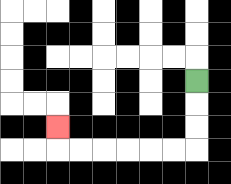{'start': '[8, 3]', 'end': '[2, 5]', 'path_directions': 'D,D,D,L,L,L,L,L,L,U', 'path_coordinates': '[[8, 3], [8, 4], [8, 5], [8, 6], [7, 6], [6, 6], [5, 6], [4, 6], [3, 6], [2, 6], [2, 5]]'}